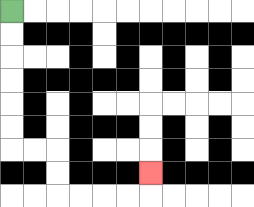{'start': '[0, 0]', 'end': '[6, 7]', 'path_directions': 'D,D,D,D,D,D,R,R,D,D,R,R,R,R,U', 'path_coordinates': '[[0, 0], [0, 1], [0, 2], [0, 3], [0, 4], [0, 5], [0, 6], [1, 6], [2, 6], [2, 7], [2, 8], [3, 8], [4, 8], [5, 8], [6, 8], [6, 7]]'}